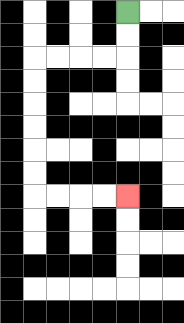{'start': '[5, 0]', 'end': '[5, 8]', 'path_directions': 'D,D,L,L,L,L,D,D,D,D,D,D,R,R,R,R', 'path_coordinates': '[[5, 0], [5, 1], [5, 2], [4, 2], [3, 2], [2, 2], [1, 2], [1, 3], [1, 4], [1, 5], [1, 6], [1, 7], [1, 8], [2, 8], [3, 8], [4, 8], [5, 8]]'}